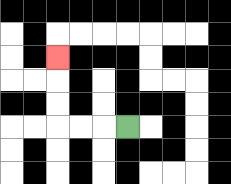{'start': '[5, 5]', 'end': '[2, 2]', 'path_directions': 'L,L,L,U,U,U', 'path_coordinates': '[[5, 5], [4, 5], [3, 5], [2, 5], [2, 4], [2, 3], [2, 2]]'}